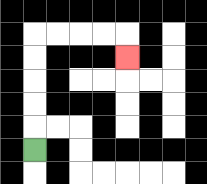{'start': '[1, 6]', 'end': '[5, 2]', 'path_directions': 'U,U,U,U,U,R,R,R,R,D', 'path_coordinates': '[[1, 6], [1, 5], [1, 4], [1, 3], [1, 2], [1, 1], [2, 1], [3, 1], [4, 1], [5, 1], [5, 2]]'}